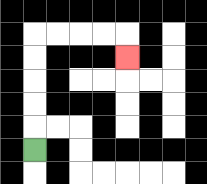{'start': '[1, 6]', 'end': '[5, 2]', 'path_directions': 'U,U,U,U,U,R,R,R,R,D', 'path_coordinates': '[[1, 6], [1, 5], [1, 4], [1, 3], [1, 2], [1, 1], [2, 1], [3, 1], [4, 1], [5, 1], [5, 2]]'}